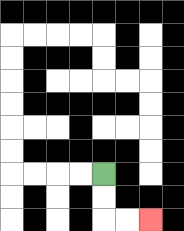{'start': '[4, 7]', 'end': '[6, 9]', 'path_directions': 'D,D,R,R', 'path_coordinates': '[[4, 7], [4, 8], [4, 9], [5, 9], [6, 9]]'}